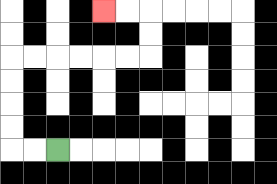{'start': '[2, 6]', 'end': '[4, 0]', 'path_directions': 'L,L,U,U,U,U,R,R,R,R,R,R,U,U,L,L', 'path_coordinates': '[[2, 6], [1, 6], [0, 6], [0, 5], [0, 4], [0, 3], [0, 2], [1, 2], [2, 2], [3, 2], [4, 2], [5, 2], [6, 2], [6, 1], [6, 0], [5, 0], [4, 0]]'}